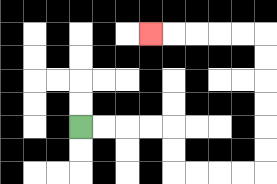{'start': '[3, 5]', 'end': '[6, 1]', 'path_directions': 'R,R,R,R,D,D,R,R,R,R,U,U,U,U,U,U,L,L,L,L,L', 'path_coordinates': '[[3, 5], [4, 5], [5, 5], [6, 5], [7, 5], [7, 6], [7, 7], [8, 7], [9, 7], [10, 7], [11, 7], [11, 6], [11, 5], [11, 4], [11, 3], [11, 2], [11, 1], [10, 1], [9, 1], [8, 1], [7, 1], [6, 1]]'}